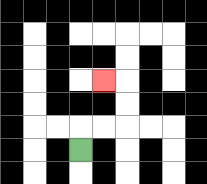{'start': '[3, 6]', 'end': '[4, 3]', 'path_directions': 'U,R,R,U,U,L', 'path_coordinates': '[[3, 6], [3, 5], [4, 5], [5, 5], [5, 4], [5, 3], [4, 3]]'}